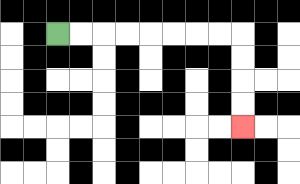{'start': '[2, 1]', 'end': '[10, 5]', 'path_directions': 'R,R,R,R,R,R,R,R,D,D,D,D', 'path_coordinates': '[[2, 1], [3, 1], [4, 1], [5, 1], [6, 1], [7, 1], [8, 1], [9, 1], [10, 1], [10, 2], [10, 3], [10, 4], [10, 5]]'}